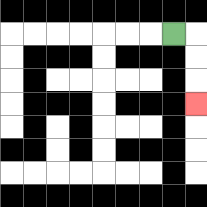{'start': '[7, 1]', 'end': '[8, 4]', 'path_directions': 'R,D,D,D', 'path_coordinates': '[[7, 1], [8, 1], [8, 2], [8, 3], [8, 4]]'}